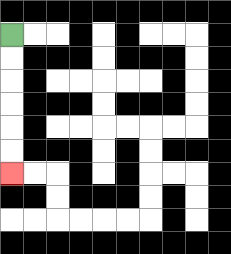{'start': '[0, 1]', 'end': '[0, 7]', 'path_directions': 'D,D,D,D,D,D', 'path_coordinates': '[[0, 1], [0, 2], [0, 3], [0, 4], [0, 5], [0, 6], [0, 7]]'}